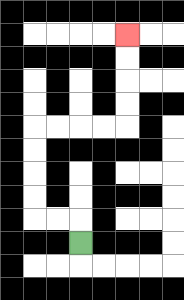{'start': '[3, 10]', 'end': '[5, 1]', 'path_directions': 'U,L,L,U,U,U,U,R,R,R,R,U,U,U,U', 'path_coordinates': '[[3, 10], [3, 9], [2, 9], [1, 9], [1, 8], [1, 7], [1, 6], [1, 5], [2, 5], [3, 5], [4, 5], [5, 5], [5, 4], [5, 3], [5, 2], [5, 1]]'}